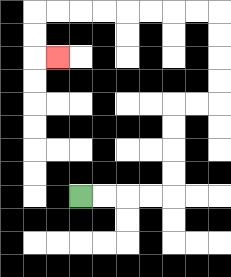{'start': '[3, 8]', 'end': '[2, 2]', 'path_directions': 'R,R,R,R,U,U,U,U,R,R,U,U,U,U,L,L,L,L,L,L,L,L,D,D,R', 'path_coordinates': '[[3, 8], [4, 8], [5, 8], [6, 8], [7, 8], [7, 7], [7, 6], [7, 5], [7, 4], [8, 4], [9, 4], [9, 3], [9, 2], [9, 1], [9, 0], [8, 0], [7, 0], [6, 0], [5, 0], [4, 0], [3, 0], [2, 0], [1, 0], [1, 1], [1, 2], [2, 2]]'}